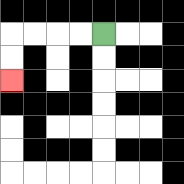{'start': '[4, 1]', 'end': '[0, 3]', 'path_directions': 'L,L,L,L,D,D', 'path_coordinates': '[[4, 1], [3, 1], [2, 1], [1, 1], [0, 1], [0, 2], [0, 3]]'}